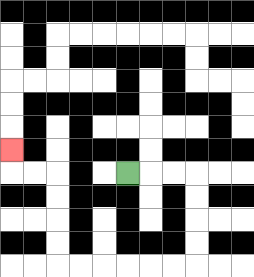{'start': '[5, 7]', 'end': '[0, 6]', 'path_directions': 'R,R,R,D,D,D,D,L,L,L,L,L,L,U,U,U,U,L,L,U', 'path_coordinates': '[[5, 7], [6, 7], [7, 7], [8, 7], [8, 8], [8, 9], [8, 10], [8, 11], [7, 11], [6, 11], [5, 11], [4, 11], [3, 11], [2, 11], [2, 10], [2, 9], [2, 8], [2, 7], [1, 7], [0, 7], [0, 6]]'}